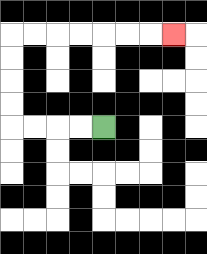{'start': '[4, 5]', 'end': '[7, 1]', 'path_directions': 'L,L,L,L,U,U,U,U,R,R,R,R,R,R,R', 'path_coordinates': '[[4, 5], [3, 5], [2, 5], [1, 5], [0, 5], [0, 4], [0, 3], [0, 2], [0, 1], [1, 1], [2, 1], [3, 1], [4, 1], [5, 1], [6, 1], [7, 1]]'}